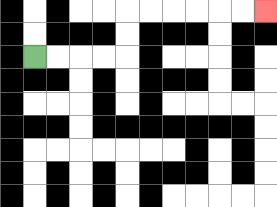{'start': '[1, 2]', 'end': '[11, 0]', 'path_directions': 'R,R,R,R,U,U,R,R,R,R,R,R', 'path_coordinates': '[[1, 2], [2, 2], [3, 2], [4, 2], [5, 2], [5, 1], [5, 0], [6, 0], [7, 0], [8, 0], [9, 0], [10, 0], [11, 0]]'}